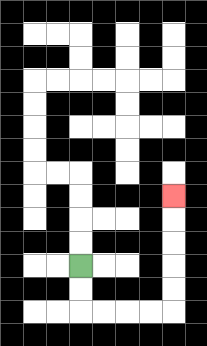{'start': '[3, 11]', 'end': '[7, 8]', 'path_directions': 'D,D,R,R,R,R,U,U,U,U,U', 'path_coordinates': '[[3, 11], [3, 12], [3, 13], [4, 13], [5, 13], [6, 13], [7, 13], [7, 12], [7, 11], [7, 10], [7, 9], [7, 8]]'}